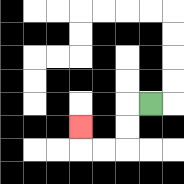{'start': '[6, 4]', 'end': '[3, 5]', 'path_directions': 'L,D,D,L,L,U', 'path_coordinates': '[[6, 4], [5, 4], [5, 5], [5, 6], [4, 6], [3, 6], [3, 5]]'}